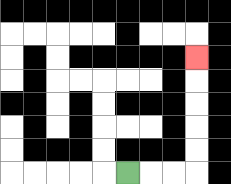{'start': '[5, 7]', 'end': '[8, 2]', 'path_directions': 'R,R,R,U,U,U,U,U', 'path_coordinates': '[[5, 7], [6, 7], [7, 7], [8, 7], [8, 6], [8, 5], [8, 4], [8, 3], [8, 2]]'}